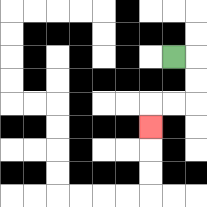{'start': '[7, 2]', 'end': '[6, 5]', 'path_directions': 'R,D,D,L,L,D', 'path_coordinates': '[[7, 2], [8, 2], [8, 3], [8, 4], [7, 4], [6, 4], [6, 5]]'}